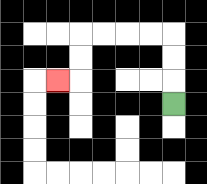{'start': '[7, 4]', 'end': '[2, 3]', 'path_directions': 'U,U,U,L,L,L,L,D,D,L', 'path_coordinates': '[[7, 4], [7, 3], [7, 2], [7, 1], [6, 1], [5, 1], [4, 1], [3, 1], [3, 2], [3, 3], [2, 3]]'}